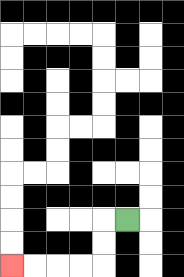{'start': '[5, 9]', 'end': '[0, 11]', 'path_directions': 'L,D,D,L,L,L,L', 'path_coordinates': '[[5, 9], [4, 9], [4, 10], [4, 11], [3, 11], [2, 11], [1, 11], [0, 11]]'}